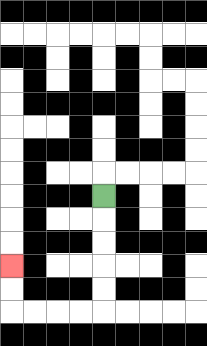{'start': '[4, 8]', 'end': '[0, 11]', 'path_directions': 'D,D,D,D,D,L,L,L,L,U,U', 'path_coordinates': '[[4, 8], [4, 9], [4, 10], [4, 11], [4, 12], [4, 13], [3, 13], [2, 13], [1, 13], [0, 13], [0, 12], [0, 11]]'}